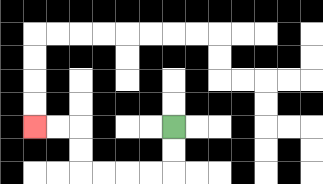{'start': '[7, 5]', 'end': '[1, 5]', 'path_directions': 'D,D,L,L,L,L,U,U,L,L', 'path_coordinates': '[[7, 5], [7, 6], [7, 7], [6, 7], [5, 7], [4, 7], [3, 7], [3, 6], [3, 5], [2, 5], [1, 5]]'}